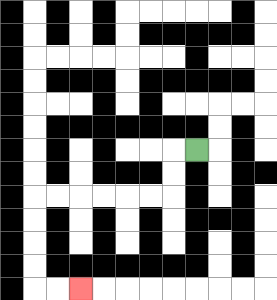{'start': '[8, 6]', 'end': '[3, 12]', 'path_directions': 'L,D,D,L,L,L,L,L,L,D,D,D,D,R,R', 'path_coordinates': '[[8, 6], [7, 6], [7, 7], [7, 8], [6, 8], [5, 8], [4, 8], [3, 8], [2, 8], [1, 8], [1, 9], [1, 10], [1, 11], [1, 12], [2, 12], [3, 12]]'}